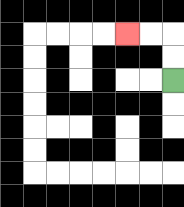{'start': '[7, 3]', 'end': '[5, 1]', 'path_directions': 'U,U,L,L', 'path_coordinates': '[[7, 3], [7, 2], [7, 1], [6, 1], [5, 1]]'}